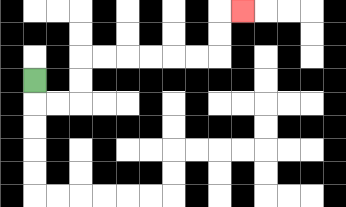{'start': '[1, 3]', 'end': '[10, 0]', 'path_directions': 'D,R,R,U,U,R,R,R,R,R,R,U,U,R', 'path_coordinates': '[[1, 3], [1, 4], [2, 4], [3, 4], [3, 3], [3, 2], [4, 2], [5, 2], [6, 2], [7, 2], [8, 2], [9, 2], [9, 1], [9, 0], [10, 0]]'}